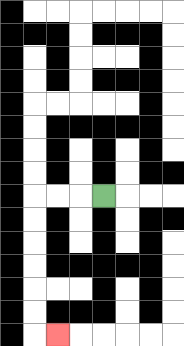{'start': '[4, 8]', 'end': '[2, 14]', 'path_directions': 'L,L,L,D,D,D,D,D,D,R', 'path_coordinates': '[[4, 8], [3, 8], [2, 8], [1, 8], [1, 9], [1, 10], [1, 11], [1, 12], [1, 13], [1, 14], [2, 14]]'}